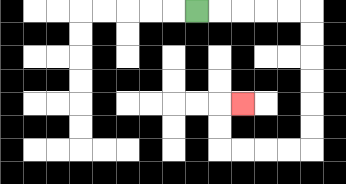{'start': '[8, 0]', 'end': '[10, 4]', 'path_directions': 'R,R,R,R,R,D,D,D,D,D,D,L,L,L,L,U,U,R', 'path_coordinates': '[[8, 0], [9, 0], [10, 0], [11, 0], [12, 0], [13, 0], [13, 1], [13, 2], [13, 3], [13, 4], [13, 5], [13, 6], [12, 6], [11, 6], [10, 6], [9, 6], [9, 5], [9, 4], [10, 4]]'}